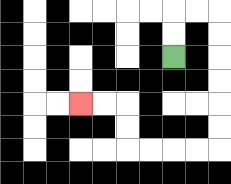{'start': '[7, 2]', 'end': '[3, 4]', 'path_directions': 'U,U,R,R,D,D,D,D,D,D,L,L,L,L,U,U,L,L', 'path_coordinates': '[[7, 2], [7, 1], [7, 0], [8, 0], [9, 0], [9, 1], [9, 2], [9, 3], [9, 4], [9, 5], [9, 6], [8, 6], [7, 6], [6, 6], [5, 6], [5, 5], [5, 4], [4, 4], [3, 4]]'}